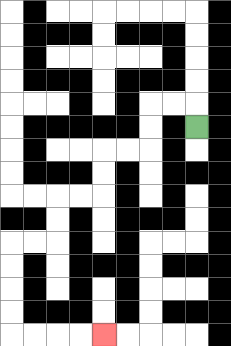{'start': '[8, 5]', 'end': '[4, 14]', 'path_directions': 'U,L,L,D,D,L,L,D,D,L,L,D,D,L,L,D,D,D,D,R,R,R,R', 'path_coordinates': '[[8, 5], [8, 4], [7, 4], [6, 4], [6, 5], [6, 6], [5, 6], [4, 6], [4, 7], [4, 8], [3, 8], [2, 8], [2, 9], [2, 10], [1, 10], [0, 10], [0, 11], [0, 12], [0, 13], [0, 14], [1, 14], [2, 14], [3, 14], [4, 14]]'}